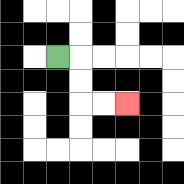{'start': '[2, 2]', 'end': '[5, 4]', 'path_directions': 'R,D,D,R,R', 'path_coordinates': '[[2, 2], [3, 2], [3, 3], [3, 4], [4, 4], [5, 4]]'}